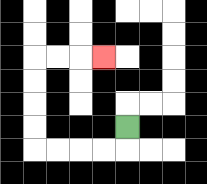{'start': '[5, 5]', 'end': '[4, 2]', 'path_directions': 'D,L,L,L,L,U,U,U,U,R,R,R', 'path_coordinates': '[[5, 5], [5, 6], [4, 6], [3, 6], [2, 6], [1, 6], [1, 5], [1, 4], [1, 3], [1, 2], [2, 2], [3, 2], [4, 2]]'}